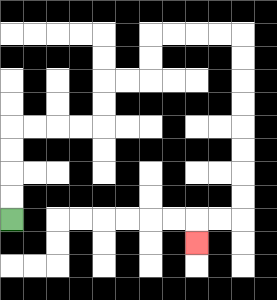{'start': '[0, 9]', 'end': '[8, 10]', 'path_directions': 'U,U,U,U,R,R,R,R,U,U,R,R,U,U,R,R,R,R,D,D,D,D,D,D,D,D,L,L,D', 'path_coordinates': '[[0, 9], [0, 8], [0, 7], [0, 6], [0, 5], [1, 5], [2, 5], [3, 5], [4, 5], [4, 4], [4, 3], [5, 3], [6, 3], [6, 2], [6, 1], [7, 1], [8, 1], [9, 1], [10, 1], [10, 2], [10, 3], [10, 4], [10, 5], [10, 6], [10, 7], [10, 8], [10, 9], [9, 9], [8, 9], [8, 10]]'}